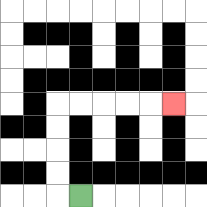{'start': '[3, 8]', 'end': '[7, 4]', 'path_directions': 'L,U,U,U,U,R,R,R,R,R', 'path_coordinates': '[[3, 8], [2, 8], [2, 7], [2, 6], [2, 5], [2, 4], [3, 4], [4, 4], [5, 4], [6, 4], [7, 4]]'}